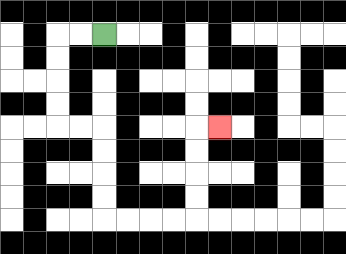{'start': '[4, 1]', 'end': '[9, 5]', 'path_directions': 'L,L,D,D,D,D,R,R,D,D,D,D,R,R,R,R,U,U,U,U,R', 'path_coordinates': '[[4, 1], [3, 1], [2, 1], [2, 2], [2, 3], [2, 4], [2, 5], [3, 5], [4, 5], [4, 6], [4, 7], [4, 8], [4, 9], [5, 9], [6, 9], [7, 9], [8, 9], [8, 8], [8, 7], [8, 6], [8, 5], [9, 5]]'}